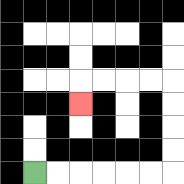{'start': '[1, 7]', 'end': '[3, 4]', 'path_directions': 'R,R,R,R,R,R,U,U,U,U,L,L,L,L,D', 'path_coordinates': '[[1, 7], [2, 7], [3, 7], [4, 7], [5, 7], [6, 7], [7, 7], [7, 6], [7, 5], [7, 4], [7, 3], [6, 3], [5, 3], [4, 3], [3, 3], [3, 4]]'}